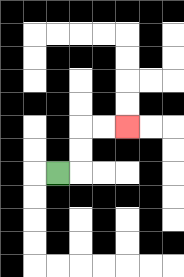{'start': '[2, 7]', 'end': '[5, 5]', 'path_directions': 'R,U,U,R,R', 'path_coordinates': '[[2, 7], [3, 7], [3, 6], [3, 5], [4, 5], [5, 5]]'}